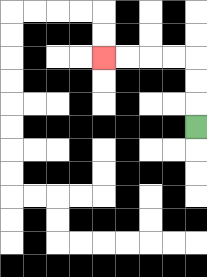{'start': '[8, 5]', 'end': '[4, 2]', 'path_directions': 'U,U,U,L,L,L,L', 'path_coordinates': '[[8, 5], [8, 4], [8, 3], [8, 2], [7, 2], [6, 2], [5, 2], [4, 2]]'}